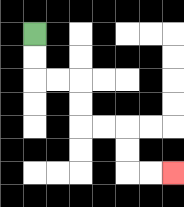{'start': '[1, 1]', 'end': '[7, 7]', 'path_directions': 'D,D,R,R,D,D,R,R,D,D,R,R', 'path_coordinates': '[[1, 1], [1, 2], [1, 3], [2, 3], [3, 3], [3, 4], [3, 5], [4, 5], [5, 5], [5, 6], [5, 7], [6, 7], [7, 7]]'}